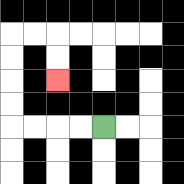{'start': '[4, 5]', 'end': '[2, 3]', 'path_directions': 'L,L,L,L,U,U,U,U,R,R,D,D', 'path_coordinates': '[[4, 5], [3, 5], [2, 5], [1, 5], [0, 5], [0, 4], [0, 3], [0, 2], [0, 1], [1, 1], [2, 1], [2, 2], [2, 3]]'}